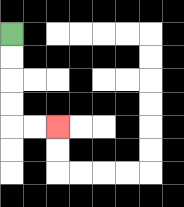{'start': '[0, 1]', 'end': '[2, 5]', 'path_directions': 'D,D,D,D,R,R', 'path_coordinates': '[[0, 1], [0, 2], [0, 3], [0, 4], [0, 5], [1, 5], [2, 5]]'}